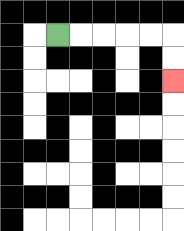{'start': '[2, 1]', 'end': '[7, 3]', 'path_directions': 'R,R,R,R,R,D,D', 'path_coordinates': '[[2, 1], [3, 1], [4, 1], [5, 1], [6, 1], [7, 1], [7, 2], [7, 3]]'}